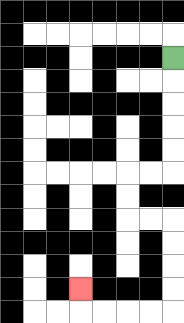{'start': '[7, 2]', 'end': '[3, 12]', 'path_directions': 'D,D,D,D,D,L,L,D,D,R,R,D,D,D,D,L,L,L,L,U', 'path_coordinates': '[[7, 2], [7, 3], [7, 4], [7, 5], [7, 6], [7, 7], [6, 7], [5, 7], [5, 8], [5, 9], [6, 9], [7, 9], [7, 10], [7, 11], [7, 12], [7, 13], [6, 13], [5, 13], [4, 13], [3, 13], [3, 12]]'}